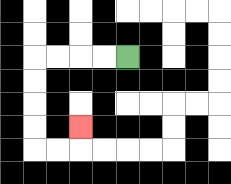{'start': '[5, 2]', 'end': '[3, 5]', 'path_directions': 'L,L,L,L,D,D,D,D,R,R,U', 'path_coordinates': '[[5, 2], [4, 2], [3, 2], [2, 2], [1, 2], [1, 3], [1, 4], [1, 5], [1, 6], [2, 6], [3, 6], [3, 5]]'}